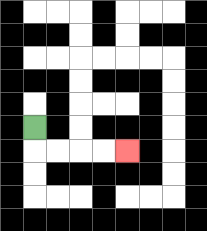{'start': '[1, 5]', 'end': '[5, 6]', 'path_directions': 'D,R,R,R,R', 'path_coordinates': '[[1, 5], [1, 6], [2, 6], [3, 6], [4, 6], [5, 6]]'}